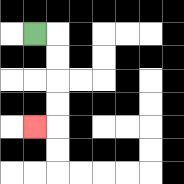{'start': '[1, 1]', 'end': '[1, 5]', 'path_directions': 'R,D,D,D,D,L', 'path_coordinates': '[[1, 1], [2, 1], [2, 2], [2, 3], [2, 4], [2, 5], [1, 5]]'}